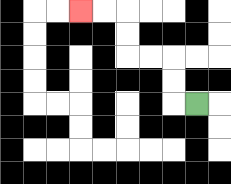{'start': '[8, 4]', 'end': '[3, 0]', 'path_directions': 'L,U,U,L,L,U,U,L,L', 'path_coordinates': '[[8, 4], [7, 4], [7, 3], [7, 2], [6, 2], [5, 2], [5, 1], [5, 0], [4, 0], [3, 0]]'}